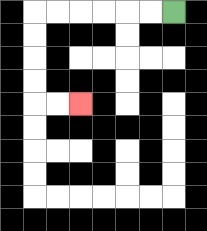{'start': '[7, 0]', 'end': '[3, 4]', 'path_directions': 'L,L,L,L,L,L,D,D,D,D,R,R', 'path_coordinates': '[[7, 0], [6, 0], [5, 0], [4, 0], [3, 0], [2, 0], [1, 0], [1, 1], [1, 2], [1, 3], [1, 4], [2, 4], [3, 4]]'}